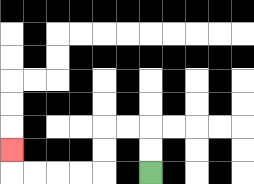{'start': '[6, 7]', 'end': '[0, 6]', 'path_directions': 'U,U,L,L,D,D,L,L,L,L,U', 'path_coordinates': '[[6, 7], [6, 6], [6, 5], [5, 5], [4, 5], [4, 6], [4, 7], [3, 7], [2, 7], [1, 7], [0, 7], [0, 6]]'}